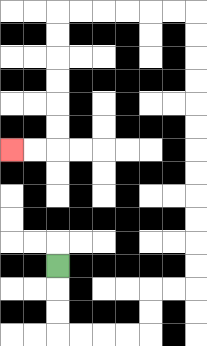{'start': '[2, 11]', 'end': '[0, 6]', 'path_directions': 'D,D,D,R,R,R,R,U,U,R,R,U,U,U,U,U,U,U,U,U,U,U,U,L,L,L,L,L,L,D,D,D,D,D,D,L,L', 'path_coordinates': '[[2, 11], [2, 12], [2, 13], [2, 14], [3, 14], [4, 14], [5, 14], [6, 14], [6, 13], [6, 12], [7, 12], [8, 12], [8, 11], [8, 10], [8, 9], [8, 8], [8, 7], [8, 6], [8, 5], [8, 4], [8, 3], [8, 2], [8, 1], [8, 0], [7, 0], [6, 0], [5, 0], [4, 0], [3, 0], [2, 0], [2, 1], [2, 2], [2, 3], [2, 4], [2, 5], [2, 6], [1, 6], [0, 6]]'}